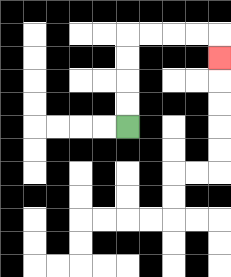{'start': '[5, 5]', 'end': '[9, 2]', 'path_directions': 'U,U,U,U,R,R,R,R,D', 'path_coordinates': '[[5, 5], [5, 4], [5, 3], [5, 2], [5, 1], [6, 1], [7, 1], [8, 1], [9, 1], [9, 2]]'}